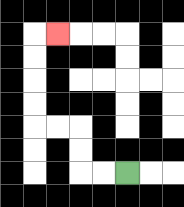{'start': '[5, 7]', 'end': '[2, 1]', 'path_directions': 'L,L,U,U,L,L,U,U,U,U,R', 'path_coordinates': '[[5, 7], [4, 7], [3, 7], [3, 6], [3, 5], [2, 5], [1, 5], [1, 4], [1, 3], [1, 2], [1, 1], [2, 1]]'}